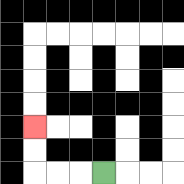{'start': '[4, 7]', 'end': '[1, 5]', 'path_directions': 'L,L,L,U,U', 'path_coordinates': '[[4, 7], [3, 7], [2, 7], [1, 7], [1, 6], [1, 5]]'}